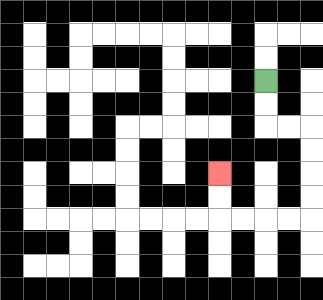{'start': '[11, 3]', 'end': '[9, 7]', 'path_directions': 'D,D,R,R,D,D,D,D,L,L,L,L,U,U', 'path_coordinates': '[[11, 3], [11, 4], [11, 5], [12, 5], [13, 5], [13, 6], [13, 7], [13, 8], [13, 9], [12, 9], [11, 9], [10, 9], [9, 9], [9, 8], [9, 7]]'}